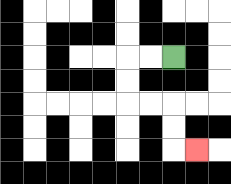{'start': '[7, 2]', 'end': '[8, 6]', 'path_directions': 'L,L,D,D,R,R,D,D,R', 'path_coordinates': '[[7, 2], [6, 2], [5, 2], [5, 3], [5, 4], [6, 4], [7, 4], [7, 5], [7, 6], [8, 6]]'}